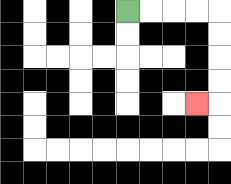{'start': '[5, 0]', 'end': '[8, 4]', 'path_directions': 'R,R,R,R,D,D,D,D,L', 'path_coordinates': '[[5, 0], [6, 0], [7, 0], [8, 0], [9, 0], [9, 1], [9, 2], [9, 3], [9, 4], [8, 4]]'}